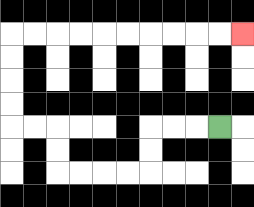{'start': '[9, 5]', 'end': '[10, 1]', 'path_directions': 'L,L,L,D,D,L,L,L,L,U,U,L,L,U,U,U,U,R,R,R,R,R,R,R,R,R,R', 'path_coordinates': '[[9, 5], [8, 5], [7, 5], [6, 5], [6, 6], [6, 7], [5, 7], [4, 7], [3, 7], [2, 7], [2, 6], [2, 5], [1, 5], [0, 5], [0, 4], [0, 3], [0, 2], [0, 1], [1, 1], [2, 1], [3, 1], [4, 1], [5, 1], [6, 1], [7, 1], [8, 1], [9, 1], [10, 1]]'}